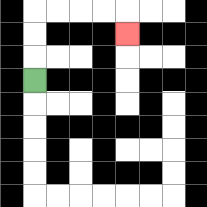{'start': '[1, 3]', 'end': '[5, 1]', 'path_directions': 'U,U,U,R,R,R,R,D', 'path_coordinates': '[[1, 3], [1, 2], [1, 1], [1, 0], [2, 0], [3, 0], [4, 0], [5, 0], [5, 1]]'}